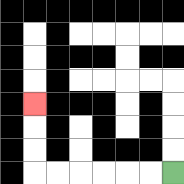{'start': '[7, 7]', 'end': '[1, 4]', 'path_directions': 'L,L,L,L,L,L,U,U,U', 'path_coordinates': '[[7, 7], [6, 7], [5, 7], [4, 7], [3, 7], [2, 7], [1, 7], [1, 6], [1, 5], [1, 4]]'}